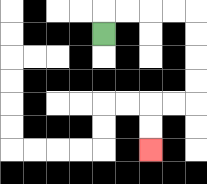{'start': '[4, 1]', 'end': '[6, 6]', 'path_directions': 'U,R,R,R,R,D,D,D,D,L,L,D,D', 'path_coordinates': '[[4, 1], [4, 0], [5, 0], [6, 0], [7, 0], [8, 0], [8, 1], [8, 2], [8, 3], [8, 4], [7, 4], [6, 4], [6, 5], [6, 6]]'}